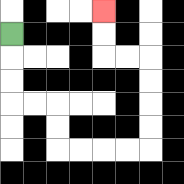{'start': '[0, 1]', 'end': '[4, 0]', 'path_directions': 'D,D,D,R,R,D,D,R,R,R,R,U,U,U,U,L,L,U,U', 'path_coordinates': '[[0, 1], [0, 2], [0, 3], [0, 4], [1, 4], [2, 4], [2, 5], [2, 6], [3, 6], [4, 6], [5, 6], [6, 6], [6, 5], [6, 4], [6, 3], [6, 2], [5, 2], [4, 2], [4, 1], [4, 0]]'}